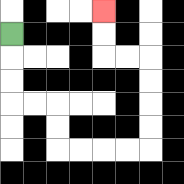{'start': '[0, 1]', 'end': '[4, 0]', 'path_directions': 'D,D,D,R,R,D,D,R,R,R,R,U,U,U,U,L,L,U,U', 'path_coordinates': '[[0, 1], [0, 2], [0, 3], [0, 4], [1, 4], [2, 4], [2, 5], [2, 6], [3, 6], [4, 6], [5, 6], [6, 6], [6, 5], [6, 4], [6, 3], [6, 2], [5, 2], [4, 2], [4, 1], [4, 0]]'}